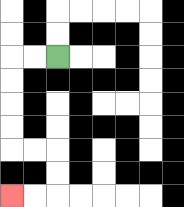{'start': '[2, 2]', 'end': '[0, 8]', 'path_directions': 'L,L,D,D,D,D,R,R,D,D,L,L', 'path_coordinates': '[[2, 2], [1, 2], [0, 2], [0, 3], [0, 4], [0, 5], [0, 6], [1, 6], [2, 6], [2, 7], [2, 8], [1, 8], [0, 8]]'}